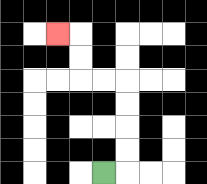{'start': '[4, 7]', 'end': '[2, 1]', 'path_directions': 'R,U,U,U,U,L,L,U,U,L', 'path_coordinates': '[[4, 7], [5, 7], [5, 6], [5, 5], [5, 4], [5, 3], [4, 3], [3, 3], [3, 2], [3, 1], [2, 1]]'}